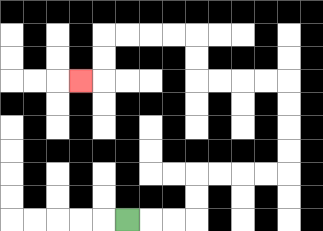{'start': '[5, 9]', 'end': '[3, 3]', 'path_directions': 'R,R,R,U,U,R,R,R,R,U,U,U,U,L,L,L,L,U,U,L,L,L,L,D,D,L', 'path_coordinates': '[[5, 9], [6, 9], [7, 9], [8, 9], [8, 8], [8, 7], [9, 7], [10, 7], [11, 7], [12, 7], [12, 6], [12, 5], [12, 4], [12, 3], [11, 3], [10, 3], [9, 3], [8, 3], [8, 2], [8, 1], [7, 1], [6, 1], [5, 1], [4, 1], [4, 2], [4, 3], [3, 3]]'}